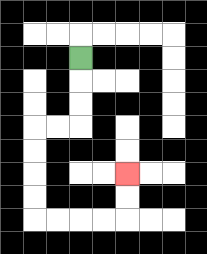{'start': '[3, 2]', 'end': '[5, 7]', 'path_directions': 'D,D,D,L,L,D,D,D,D,R,R,R,R,U,U', 'path_coordinates': '[[3, 2], [3, 3], [3, 4], [3, 5], [2, 5], [1, 5], [1, 6], [1, 7], [1, 8], [1, 9], [2, 9], [3, 9], [4, 9], [5, 9], [5, 8], [5, 7]]'}